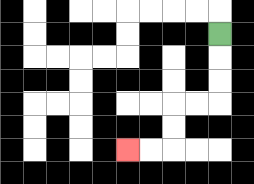{'start': '[9, 1]', 'end': '[5, 6]', 'path_directions': 'D,D,D,L,L,D,D,L,L', 'path_coordinates': '[[9, 1], [9, 2], [9, 3], [9, 4], [8, 4], [7, 4], [7, 5], [7, 6], [6, 6], [5, 6]]'}